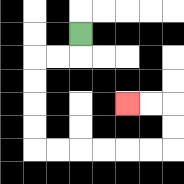{'start': '[3, 1]', 'end': '[5, 4]', 'path_directions': 'D,L,L,D,D,D,D,R,R,R,R,R,R,U,U,L,L', 'path_coordinates': '[[3, 1], [3, 2], [2, 2], [1, 2], [1, 3], [1, 4], [1, 5], [1, 6], [2, 6], [3, 6], [4, 6], [5, 6], [6, 6], [7, 6], [7, 5], [7, 4], [6, 4], [5, 4]]'}